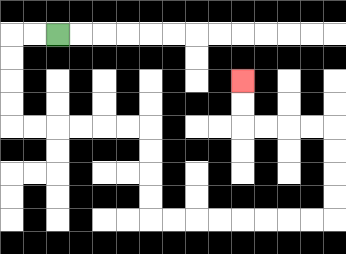{'start': '[2, 1]', 'end': '[10, 3]', 'path_directions': 'L,L,D,D,D,D,R,R,R,R,R,R,D,D,D,D,R,R,R,R,R,R,R,R,U,U,U,U,L,L,L,L,U,U', 'path_coordinates': '[[2, 1], [1, 1], [0, 1], [0, 2], [0, 3], [0, 4], [0, 5], [1, 5], [2, 5], [3, 5], [4, 5], [5, 5], [6, 5], [6, 6], [6, 7], [6, 8], [6, 9], [7, 9], [8, 9], [9, 9], [10, 9], [11, 9], [12, 9], [13, 9], [14, 9], [14, 8], [14, 7], [14, 6], [14, 5], [13, 5], [12, 5], [11, 5], [10, 5], [10, 4], [10, 3]]'}